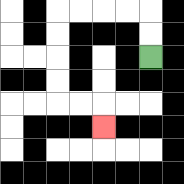{'start': '[6, 2]', 'end': '[4, 5]', 'path_directions': 'U,U,L,L,L,L,D,D,D,D,R,R,D', 'path_coordinates': '[[6, 2], [6, 1], [6, 0], [5, 0], [4, 0], [3, 0], [2, 0], [2, 1], [2, 2], [2, 3], [2, 4], [3, 4], [4, 4], [4, 5]]'}